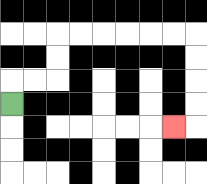{'start': '[0, 4]', 'end': '[7, 5]', 'path_directions': 'U,R,R,U,U,R,R,R,R,R,R,D,D,D,D,L', 'path_coordinates': '[[0, 4], [0, 3], [1, 3], [2, 3], [2, 2], [2, 1], [3, 1], [4, 1], [5, 1], [6, 1], [7, 1], [8, 1], [8, 2], [8, 3], [8, 4], [8, 5], [7, 5]]'}